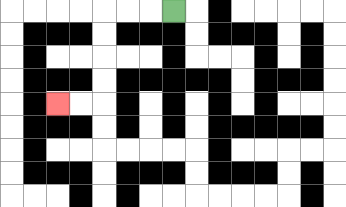{'start': '[7, 0]', 'end': '[2, 4]', 'path_directions': 'L,L,L,D,D,D,D,L,L', 'path_coordinates': '[[7, 0], [6, 0], [5, 0], [4, 0], [4, 1], [4, 2], [4, 3], [4, 4], [3, 4], [2, 4]]'}